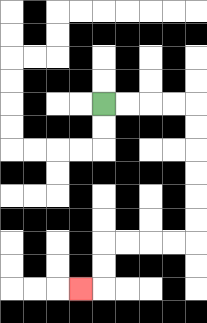{'start': '[4, 4]', 'end': '[3, 12]', 'path_directions': 'R,R,R,R,D,D,D,D,D,D,L,L,L,L,D,D,L', 'path_coordinates': '[[4, 4], [5, 4], [6, 4], [7, 4], [8, 4], [8, 5], [8, 6], [8, 7], [8, 8], [8, 9], [8, 10], [7, 10], [6, 10], [5, 10], [4, 10], [4, 11], [4, 12], [3, 12]]'}